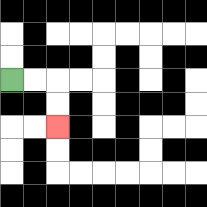{'start': '[0, 3]', 'end': '[2, 5]', 'path_directions': 'R,R,D,D', 'path_coordinates': '[[0, 3], [1, 3], [2, 3], [2, 4], [2, 5]]'}